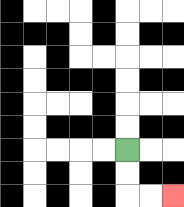{'start': '[5, 6]', 'end': '[7, 8]', 'path_directions': 'D,D,R,R', 'path_coordinates': '[[5, 6], [5, 7], [5, 8], [6, 8], [7, 8]]'}